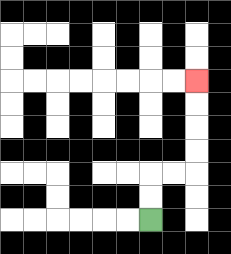{'start': '[6, 9]', 'end': '[8, 3]', 'path_directions': 'U,U,R,R,U,U,U,U', 'path_coordinates': '[[6, 9], [6, 8], [6, 7], [7, 7], [8, 7], [8, 6], [8, 5], [8, 4], [8, 3]]'}